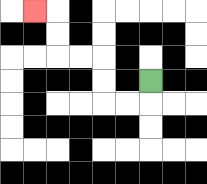{'start': '[6, 3]', 'end': '[1, 0]', 'path_directions': 'D,L,L,U,U,L,L,U,U,L', 'path_coordinates': '[[6, 3], [6, 4], [5, 4], [4, 4], [4, 3], [4, 2], [3, 2], [2, 2], [2, 1], [2, 0], [1, 0]]'}